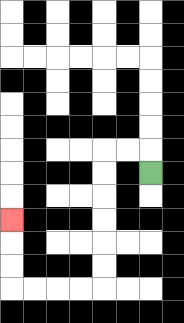{'start': '[6, 7]', 'end': '[0, 9]', 'path_directions': 'U,L,L,D,D,D,D,D,D,L,L,L,L,U,U,U', 'path_coordinates': '[[6, 7], [6, 6], [5, 6], [4, 6], [4, 7], [4, 8], [4, 9], [4, 10], [4, 11], [4, 12], [3, 12], [2, 12], [1, 12], [0, 12], [0, 11], [0, 10], [0, 9]]'}